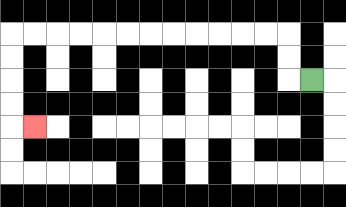{'start': '[13, 3]', 'end': '[1, 5]', 'path_directions': 'L,U,U,L,L,L,L,L,L,L,L,L,L,L,L,D,D,D,D,R', 'path_coordinates': '[[13, 3], [12, 3], [12, 2], [12, 1], [11, 1], [10, 1], [9, 1], [8, 1], [7, 1], [6, 1], [5, 1], [4, 1], [3, 1], [2, 1], [1, 1], [0, 1], [0, 2], [0, 3], [0, 4], [0, 5], [1, 5]]'}